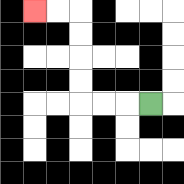{'start': '[6, 4]', 'end': '[1, 0]', 'path_directions': 'L,L,L,U,U,U,U,L,L', 'path_coordinates': '[[6, 4], [5, 4], [4, 4], [3, 4], [3, 3], [3, 2], [3, 1], [3, 0], [2, 0], [1, 0]]'}